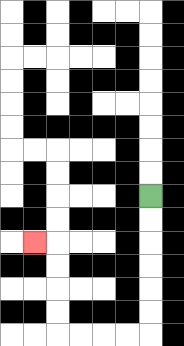{'start': '[6, 8]', 'end': '[1, 10]', 'path_directions': 'D,D,D,D,D,D,L,L,L,L,U,U,U,U,L', 'path_coordinates': '[[6, 8], [6, 9], [6, 10], [6, 11], [6, 12], [6, 13], [6, 14], [5, 14], [4, 14], [3, 14], [2, 14], [2, 13], [2, 12], [2, 11], [2, 10], [1, 10]]'}